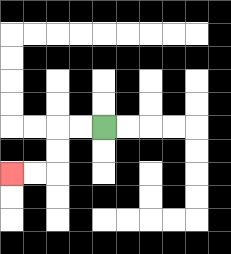{'start': '[4, 5]', 'end': '[0, 7]', 'path_directions': 'L,L,D,D,L,L', 'path_coordinates': '[[4, 5], [3, 5], [2, 5], [2, 6], [2, 7], [1, 7], [0, 7]]'}